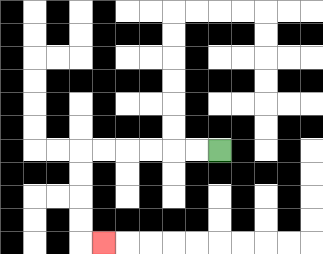{'start': '[9, 6]', 'end': '[4, 10]', 'path_directions': 'L,L,L,L,L,L,D,D,D,D,R', 'path_coordinates': '[[9, 6], [8, 6], [7, 6], [6, 6], [5, 6], [4, 6], [3, 6], [3, 7], [3, 8], [3, 9], [3, 10], [4, 10]]'}